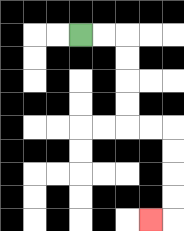{'start': '[3, 1]', 'end': '[6, 9]', 'path_directions': 'R,R,D,D,D,D,R,R,D,D,D,D,L', 'path_coordinates': '[[3, 1], [4, 1], [5, 1], [5, 2], [5, 3], [5, 4], [5, 5], [6, 5], [7, 5], [7, 6], [7, 7], [7, 8], [7, 9], [6, 9]]'}